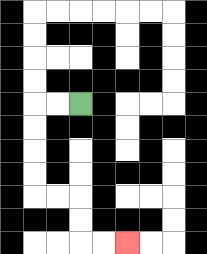{'start': '[3, 4]', 'end': '[5, 10]', 'path_directions': 'L,L,D,D,D,D,R,R,D,D,R,R', 'path_coordinates': '[[3, 4], [2, 4], [1, 4], [1, 5], [1, 6], [1, 7], [1, 8], [2, 8], [3, 8], [3, 9], [3, 10], [4, 10], [5, 10]]'}